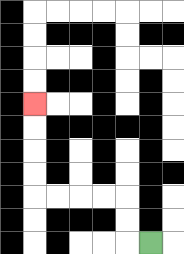{'start': '[6, 10]', 'end': '[1, 4]', 'path_directions': 'L,U,U,L,L,L,L,U,U,U,U', 'path_coordinates': '[[6, 10], [5, 10], [5, 9], [5, 8], [4, 8], [3, 8], [2, 8], [1, 8], [1, 7], [1, 6], [1, 5], [1, 4]]'}